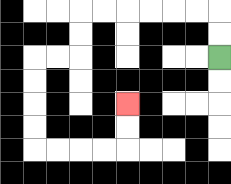{'start': '[9, 2]', 'end': '[5, 4]', 'path_directions': 'U,U,L,L,L,L,L,L,D,D,L,L,D,D,D,D,R,R,R,R,U,U', 'path_coordinates': '[[9, 2], [9, 1], [9, 0], [8, 0], [7, 0], [6, 0], [5, 0], [4, 0], [3, 0], [3, 1], [3, 2], [2, 2], [1, 2], [1, 3], [1, 4], [1, 5], [1, 6], [2, 6], [3, 6], [4, 6], [5, 6], [5, 5], [5, 4]]'}